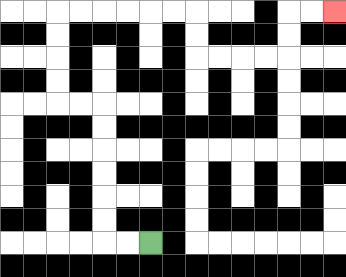{'start': '[6, 10]', 'end': '[14, 0]', 'path_directions': 'L,L,U,U,U,U,U,U,L,L,U,U,U,U,R,R,R,R,R,R,D,D,R,R,R,R,U,U,R,R', 'path_coordinates': '[[6, 10], [5, 10], [4, 10], [4, 9], [4, 8], [4, 7], [4, 6], [4, 5], [4, 4], [3, 4], [2, 4], [2, 3], [2, 2], [2, 1], [2, 0], [3, 0], [4, 0], [5, 0], [6, 0], [7, 0], [8, 0], [8, 1], [8, 2], [9, 2], [10, 2], [11, 2], [12, 2], [12, 1], [12, 0], [13, 0], [14, 0]]'}